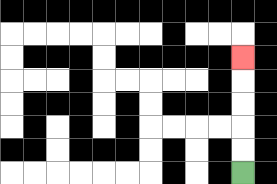{'start': '[10, 7]', 'end': '[10, 2]', 'path_directions': 'U,U,U,U,U', 'path_coordinates': '[[10, 7], [10, 6], [10, 5], [10, 4], [10, 3], [10, 2]]'}